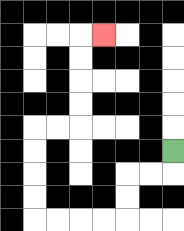{'start': '[7, 6]', 'end': '[4, 1]', 'path_directions': 'D,L,L,D,D,L,L,L,L,U,U,U,U,R,R,U,U,U,U,R', 'path_coordinates': '[[7, 6], [7, 7], [6, 7], [5, 7], [5, 8], [5, 9], [4, 9], [3, 9], [2, 9], [1, 9], [1, 8], [1, 7], [1, 6], [1, 5], [2, 5], [3, 5], [3, 4], [3, 3], [3, 2], [3, 1], [4, 1]]'}